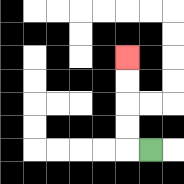{'start': '[6, 6]', 'end': '[5, 2]', 'path_directions': 'L,U,U,U,U', 'path_coordinates': '[[6, 6], [5, 6], [5, 5], [5, 4], [5, 3], [5, 2]]'}